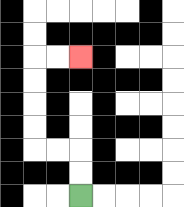{'start': '[3, 8]', 'end': '[3, 2]', 'path_directions': 'U,U,L,L,U,U,U,U,R,R', 'path_coordinates': '[[3, 8], [3, 7], [3, 6], [2, 6], [1, 6], [1, 5], [1, 4], [1, 3], [1, 2], [2, 2], [3, 2]]'}